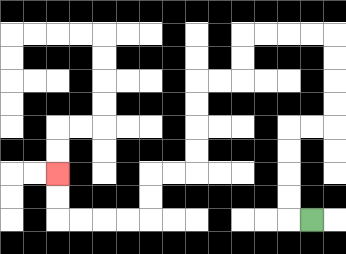{'start': '[13, 9]', 'end': '[2, 7]', 'path_directions': 'L,U,U,U,U,R,R,U,U,U,U,L,L,L,L,D,D,L,L,D,D,D,D,L,L,D,D,L,L,L,L,U,U', 'path_coordinates': '[[13, 9], [12, 9], [12, 8], [12, 7], [12, 6], [12, 5], [13, 5], [14, 5], [14, 4], [14, 3], [14, 2], [14, 1], [13, 1], [12, 1], [11, 1], [10, 1], [10, 2], [10, 3], [9, 3], [8, 3], [8, 4], [8, 5], [8, 6], [8, 7], [7, 7], [6, 7], [6, 8], [6, 9], [5, 9], [4, 9], [3, 9], [2, 9], [2, 8], [2, 7]]'}